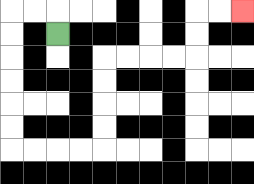{'start': '[2, 1]', 'end': '[10, 0]', 'path_directions': 'U,L,L,D,D,D,D,D,D,R,R,R,R,U,U,U,U,R,R,R,R,U,U,R,R', 'path_coordinates': '[[2, 1], [2, 0], [1, 0], [0, 0], [0, 1], [0, 2], [0, 3], [0, 4], [0, 5], [0, 6], [1, 6], [2, 6], [3, 6], [4, 6], [4, 5], [4, 4], [4, 3], [4, 2], [5, 2], [6, 2], [7, 2], [8, 2], [8, 1], [8, 0], [9, 0], [10, 0]]'}